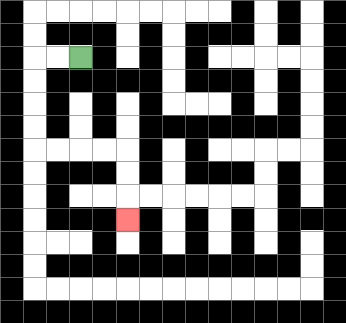{'start': '[3, 2]', 'end': '[5, 9]', 'path_directions': 'L,L,D,D,D,D,R,R,R,R,D,D,D', 'path_coordinates': '[[3, 2], [2, 2], [1, 2], [1, 3], [1, 4], [1, 5], [1, 6], [2, 6], [3, 6], [4, 6], [5, 6], [5, 7], [5, 8], [5, 9]]'}